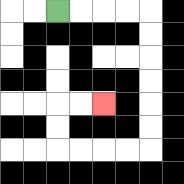{'start': '[2, 0]', 'end': '[4, 4]', 'path_directions': 'R,R,R,R,D,D,D,D,D,D,L,L,L,L,U,U,R,R', 'path_coordinates': '[[2, 0], [3, 0], [4, 0], [5, 0], [6, 0], [6, 1], [6, 2], [6, 3], [6, 4], [6, 5], [6, 6], [5, 6], [4, 6], [3, 6], [2, 6], [2, 5], [2, 4], [3, 4], [4, 4]]'}